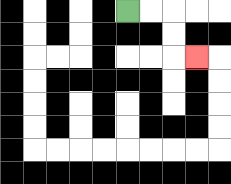{'start': '[5, 0]', 'end': '[8, 2]', 'path_directions': 'R,R,D,D,R', 'path_coordinates': '[[5, 0], [6, 0], [7, 0], [7, 1], [7, 2], [8, 2]]'}